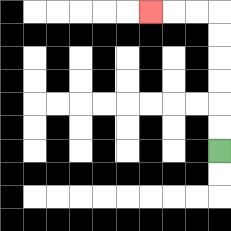{'start': '[9, 6]', 'end': '[6, 0]', 'path_directions': 'U,U,U,U,U,U,L,L,L', 'path_coordinates': '[[9, 6], [9, 5], [9, 4], [9, 3], [9, 2], [9, 1], [9, 0], [8, 0], [7, 0], [6, 0]]'}